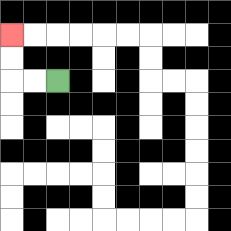{'start': '[2, 3]', 'end': '[0, 1]', 'path_directions': 'L,L,U,U', 'path_coordinates': '[[2, 3], [1, 3], [0, 3], [0, 2], [0, 1]]'}